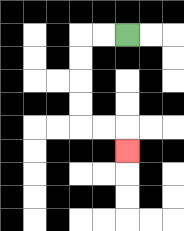{'start': '[5, 1]', 'end': '[5, 6]', 'path_directions': 'L,L,D,D,D,D,R,R,D', 'path_coordinates': '[[5, 1], [4, 1], [3, 1], [3, 2], [3, 3], [3, 4], [3, 5], [4, 5], [5, 5], [5, 6]]'}